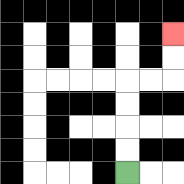{'start': '[5, 7]', 'end': '[7, 1]', 'path_directions': 'U,U,U,U,R,R,U,U', 'path_coordinates': '[[5, 7], [5, 6], [5, 5], [5, 4], [5, 3], [6, 3], [7, 3], [7, 2], [7, 1]]'}